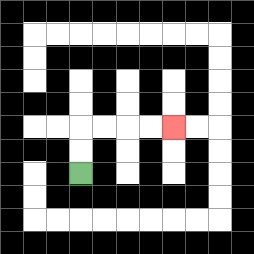{'start': '[3, 7]', 'end': '[7, 5]', 'path_directions': 'U,U,R,R,R,R', 'path_coordinates': '[[3, 7], [3, 6], [3, 5], [4, 5], [5, 5], [6, 5], [7, 5]]'}